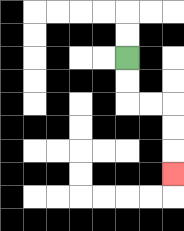{'start': '[5, 2]', 'end': '[7, 7]', 'path_directions': 'D,D,R,R,D,D,D', 'path_coordinates': '[[5, 2], [5, 3], [5, 4], [6, 4], [7, 4], [7, 5], [7, 6], [7, 7]]'}